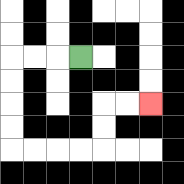{'start': '[3, 2]', 'end': '[6, 4]', 'path_directions': 'L,L,L,D,D,D,D,R,R,R,R,U,U,R,R', 'path_coordinates': '[[3, 2], [2, 2], [1, 2], [0, 2], [0, 3], [0, 4], [0, 5], [0, 6], [1, 6], [2, 6], [3, 6], [4, 6], [4, 5], [4, 4], [5, 4], [6, 4]]'}